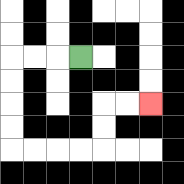{'start': '[3, 2]', 'end': '[6, 4]', 'path_directions': 'L,L,L,D,D,D,D,R,R,R,R,U,U,R,R', 'path_coordinates': '[[3, 2], [2, 2], [1, 2], [0, 2], [0, 3], [0, 4], [0, 5], [0, 6], [1, 6], [2, 6], [3, 6], [4, 6], [4, 5], [4, 4], [5, 4], [6, 4]]'}